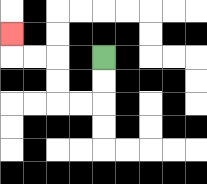{'start': '[4, 2]', 'end': '[0, 1]', 'path_directions': 'D,D,L,L,U,U,L,L,U', 'path_coordinates': '[[4, 2], [4, 3], [4, 4], [3, 4], [2, 4], [2, 3], [2, 2], [1, 2], [0, 2], [0, 1]]'}